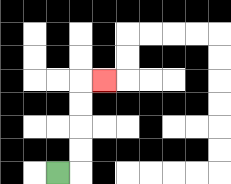{'start': '[2, 7]', 'end': '[4, 3]', 'path_directions': 'R,U,U,U,U,R', 'path_coordinates': '[[2, 7], [3, 7], [3, 6], [3, 5], [3, 4], [3, 3], [4, 3]]'}